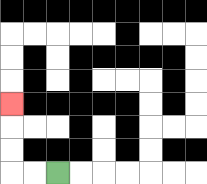{'start': '[2, 7]', 'end': '[0, 4]', 'path_directions': 'L,L,U,U,U', 'path_coordinates': '[[2, 7], [1, 7], [0, 7], [0, 6], [0, 5], [0, 4]]'}